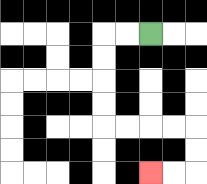{'start': '[6, 1]', 'end': '[6, 7]', 'path_directions': 'L,L,D,D,D,D,R,R,R,R,D,D,L,L', 'path_coordinates': '[[6, 1], [5, 1], [4, 1], [4, 2], [4, 3], [4, 4], [4, 5], [5, 5], [6, 5], [7, 5], [8, 5], [8, 6], [8, 7], [7, 7], [6, 7]]'}